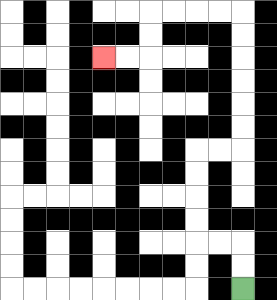{'start': '[10, 12]', 'end': '[4, 2]', 'path_directions': 'U,U,L,L,U,U,U,U,R,R,U,U,U,U,U,U,L,L,L,L,D,D,L,L', 'path_coordinates': '[[10, 12], [10, 11], [10, 10], [9, 10], [8, 10], [8, 9], [8, 8], [8, 7], [8, 6], [9, 6], [10, 6], [10, 5], [10, 4], [10, 3], [10, 2], [10, 1], [10, 0], [9, 0], [8, 0], [7, 0], [6, 0], [6, 1], [6, 2], [5, 2], [4, 2]]'}